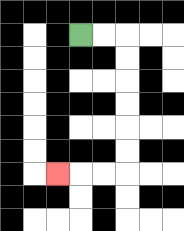{'start': '[3, 1]', 'end': '[2, 7]', 'path_directions': 'R,R,D,D,D,D,D,D,L,L,L', 'path_coordinates': '[[3, 1], [4, 1], [5, 1], [5, 2], [5, 3], [5, 4], [5, 5], [5, 6], [5, 7], [4, 7], [3, 7], [2, 7]]'}